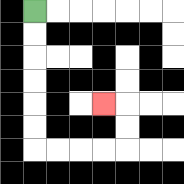{'start': '[1, 0]', 'end': '[4, 4]', 'path_directions': 'D,D,D,D,D,D,R,R,R,R,U,U,L', 'path_coordinates': '[[1, 0], [1, 1], [1, 2], [1, 3], [1, 4], [1, 5], [1, 6], [2, 6], [3, 6], [4, 6], [5, 6], [5, 5], [5, 4], [4, 4]]'}